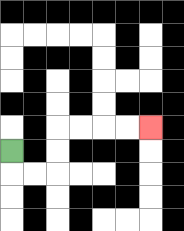{'start': '[0, 6]', 'end': '[6, 5]', 'path_directions': 'D,R,R,U,U,R,R,R,R', 'path_coordinates': '[[0, 6], [0, 7], [1, 7], [2, 7], [2, 6], [2, 5], [3, 5], [4, 5], [5, 5], [6, 5]]'}